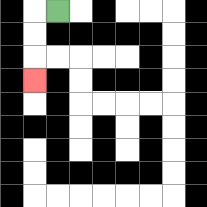{'start': '[2, 0]', 'end': '[1, 3]', 'path_directions': 'L,D,D,D', 'path_coordinates': '[[2, 0], [1, 0], [1, 1], [1, 2], [1, 3]]'}